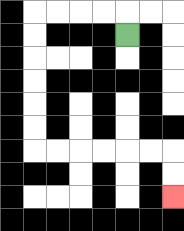{'start': '[5, 1]', 'end': '[7, 8]', 'path_directions': 'U,L,L,L,L,D,D,D,D,D,D,R,R,R,R,R,R,D,D', 'path_coordinates': '[[5, 1], [5, 0], [4, 0], [3, 0], [2, 0], [1, 0], [1, 1], [1, 2], [1, 3], [1, 4], [1, 5], [1, 6], [2, 6], [3, 6], [4, 6], [5, 6], [6, 6], [7, 6], [7, 7], [7, 8]]'}